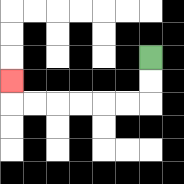{'start': '[6, 2]', 'end': '[0, 3]', 'path_directions': 'D,D,L,L,L,L,L,L,U', 'path_coordinates': '[[6, 2], [6, 3], [6, 4], [5, 4], [4, 4], [3, 4], [2, 4], [1, 4], [0, 4], [0, 3]]'}